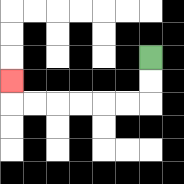{'start': '[6, 2]', 'end': '[0, 3]', 'path_directions': 'D,D,L,L,L,L,L,L,U', 'path_coordinates': '[[6, 2], [6, 3], [6, 4], [5, 4], [4, 4], [3, 4], [2, 4], [1, 4], [0, 4], [0, 3]]'}